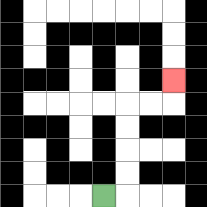{'start': '[4, 8]', 'end': '[7, 3]', 'path_directions': 'R,U,U,U,U,R,R,U', 'path_coordinates': '[[4, 8], [5, 8], [5, 7], [5, 6], [5, 5], [5, 4], [6, 4], [7, 4], [7, 3]]'}